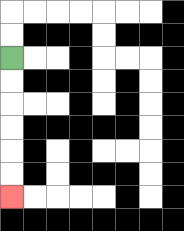{'start': '[0, 2]', 'end': '[0, 8]', 'path_directions': 'D,D,D,D,D,D', 'path_coordinates': '[[0, 2], [0, 3], [0, 4], [0, 5], [0, 6], [0, 7], [0, 8]]'}